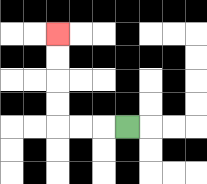{'start': '[5, 5]', 'end': '[2, 1]', 'path_directions': 'L,L,L,U,U,U,U', 'path_coordinates': '[[5, 5], [4, 5], [3, 5], [2, 5], [2, 4], [2, 3], [2, 2], [2, 1]]'}